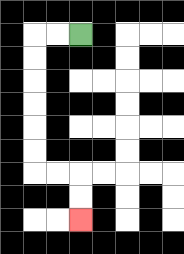{'start': '[3, 1]', 'end': '[3, 9]', 'path_directions': 'L,L,D,D,D,D,D,D,R,R,D,D', 'path_coordinates': '[[3, 1], [2, 1], [1, 1], [1, 2], [1, 3], [1, 4], [1, 5], [1, 6], [1, 7], [2, 7], [3, 7], [3, 8], [3, 9]]'}